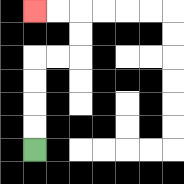{'start': '[1, 6]', 'end': '[1, 0]', 'path_directions': 'U,U,U,U,R,R,U,U,L,L', 'path_coordinates': '[[1, 6], [1, 5], [1, 4], [1, 3], [1, 2], [2, 2], [3, 2], [3, 1], [3, 0], [2, 0], [1, 0]]'}